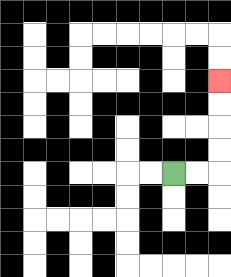{'start': '[7, 7]', 'end': '[9, 3]', 'path_directions': 'R,R,U,U,U,U', 'path_coordinates': '[[7, 7], [8, 7], [9, 7], [9, 6], [9, 5], [9, 4], [9, 3]]'}